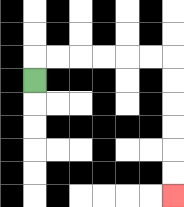{'start': '[1, 3]', 'end': '[7, 8]', 'path_directions': 'U,R,R,R,R,R,R,D,D,D,D,D,D', 'path_coordinates': '[[1, 3], [1, 2], [2, 2], [3, 2], [4, 2], [5, 2], [6, 2], [7, 2], [7, 3], [7, 4], [7, 5], [7, 6], [7, 7], [7, 8]]'}